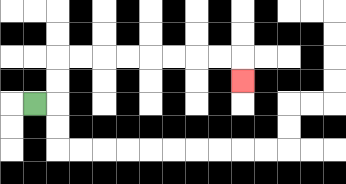{'start': '[1, 4]', 'end': '[10, 3]', 'path_directions': 'R,U,U,R,R,R,R,R,R,R,R,D', 'path_coordinates': '[[1, 4], [2, 4], [2, 3], [2, 2], [3, 2], [4, 2], [5, 2], [6, 2], [7, 2], [8, 2], [9, 2], [10, 2], [10, 3]]'}